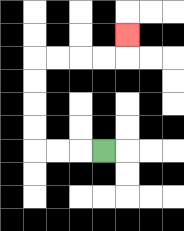{'start': '[4, 6]', 'end': '[5, 1]', 'path_directions': 'L,L,L,U,U,U,U,R,R,R,R,U', 'path_coordinates': '[[4, 6], [3, 6], [2, 6], [1, 6], [1, 5], [1, 4], [1, 3], [1, 2], [2, 2], [3, 2], [4, 2], [5, 2], [5, 1]]'}